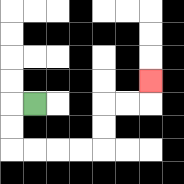{'start': '[1, 4]', 'end': '[6, 3]', 'path_directions': 'L,D,D,R,R,R,R,U,U,R,R,U', 'path_coordinates': '[[1, 4], [0, 4], [0, 5], [0, 6], [1, 6], [2, 6], [3, 6], [4, 6], [4, 5], [4, 4], [5, 4], [6, 4], [6, 3]]'}